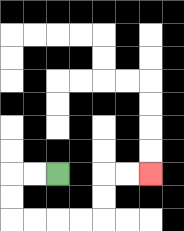{'start': '[2, 7]', 'end': '[6, 7]', 'path_directions': 'L,L,D,D,R,R,R,R,U,U,R,R', 'path_coordinates': '[[2, 7], [1, 7], [0, 7], [0, 8], [0, 9], [1, 9], [2, 9], [3, 9], [4, 9], [4, 8], [4, 7], [5, 7], [6, 7]]'}